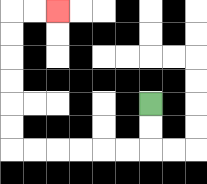{'start': '[6, 4]', 'end': '[2, 0]', 'path_directions': 'D,D,L,L,L,L,L,L,U,U,U,U,U,U,R,R', 'path_coordinates': '[[6, 4], [6, 5], [6, 6], [5, 6], [4, 6], [3, 6], [2, 6], [1, 6], [0, 6], [0, 5], [0, 4], [0, 3], [0, 2], [0, 1], [0, 0], [1, 0], [2, 0]]'}